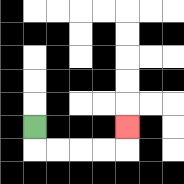{'start': '[1, 5]', 'end': '[5, 5]', 'path_directions': 'D,R,R,R,R,U', 'path_coordinates': '[[1, 5], [1, 6], [2, 6], [3, 6], [4, 6], [5, 6], [5, 5]]'}